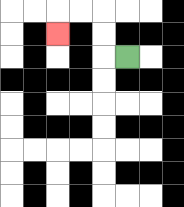{'start': '[5, 2]', 'end': '[2, 1]', 'path_directions': 'L,U,U,L,L,D', 'path_coordinates': '[[5, 2], [4, 2], [4, 1], [4, 0], [3, 0], [2, 0], [2, 1]]'}